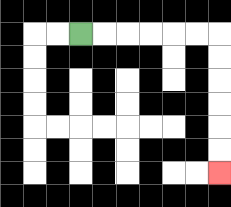{'start': '[3, 1]', 'end': '[9, 7]', 'path_directions': 'R,R,R,R,R,R,D,D,D,D,D,D', 'path_coordinates': '[[3, 1], [4, 1], [5, 1], [6, 1], [7, 1], [8, 1], [9, 1], [9, 2], [9, 3], [9, 4], [9, 5], [9, 6], [9, 7]]'}